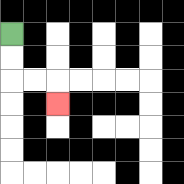{'start': '[0, 1]', 'end': '[2, 4]', 'path_directions': 'D,D,R,R,D', 'path_coordinates': '[[0, 1], [0, 2], [0, 3], [1, 3], [2, 3], [2, 4]]'}